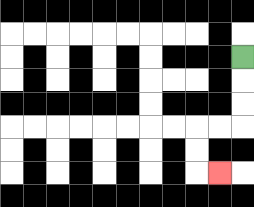{'start': '[10, 2]', 'end': '[9, 7]', 'path_directions': 'D,D,D,L,L,D,D,R', 'path_coordinates': '[[10, 2], [10, 3], [10, 4], [10, 5], [9, 5], [8, 5], [8, 6], [8, 7], [9, 7]]'}